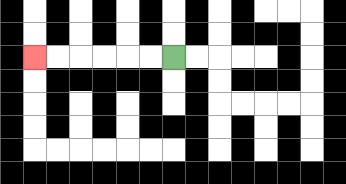{'start': '[7, 2]', 'end': '[1, 2]', 'path_directions': 'L,L,L,L,L,L', 'path_coordinates': '[[7, 2], [6, 2], [5, 2], [4, 2], [3, 2], [2, 2], [1, 2]]'}